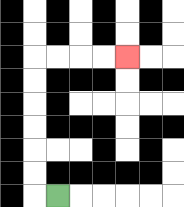{'start': '[2, 8]', 'end': '[5, 2]', 'path_directions': 'L,U,U,U,U,U,U,R,R,R,R', 'path_coordinates': '[[2, 8], [1, 8], [1, 7], [1, 6], [1, 5], [1, 4], [1, 3], [1, 2], [2, 2], [3, 2], [4, 2], [5, 2]]'}